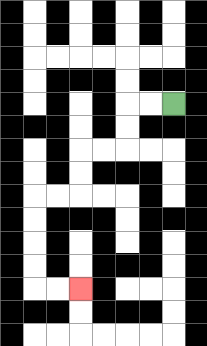{'start': '[7, 4]', 'end': '[3, 12]', 'path_directions': 'L,L,D,D,L,L,D,D,L,L,D,D,D,D,R,R', 'path_coordinates': '[[7, 4], [6, 4], [5, 4], [5, 5], [5, 6], [4, 6], [3, 6], [3, 7], [3, 8], [2, 8], [1, 8], [1, 9], [1, 10], [1, 11], [1, 12], [2, 12], [3, 12]]'}